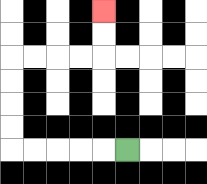{'start': '[5, 6]', 'end': '[4, 0]', 'path_directions': 'L,L,L,L,L,U,U,U,U,R,R,R,R,U,U', 'path_coordinates': '[[5, 6], [4, 6], [3, 6], [2, 6], [1, 6], [0, 6], [0, 5], [0, 4], [0, 3], [0, 2], [1, 2], [2, 2], [3, 2], [4, 2], [4, 1], [4, 0]]'}